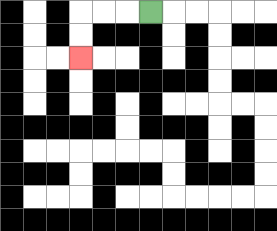{'start': '[6, 0]', 'end': '[3, 2]', 'path_directions': 'L,L,L,D,D', 'path_coordinates': '[[6, 0], [5, 0], [4, 0], [3, 0], [3, 1], [3, 2]]'}